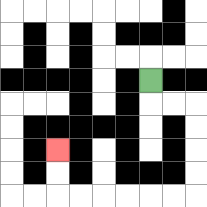{'start': '[6, 3]', 'end': '[2, 6]', 'path_directions': 'D,R,R,D,D,D,D,L,L,L,L,L,L,U,U', 'path_coordinates': '[[6, 3], [6, 4], [7, 4], [8, 4], [8, 5], [8, 6], [8, 7], [8, 8], [7, 8], [6, 8], [5, 8], [4, 8], [3, 8], [2, 8], [2, 7], [2, 6]]'}